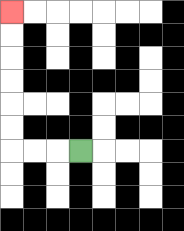{'start': '[3, 6]', 'end': '[0, 0]', 'path_directions': 'L,L,L,U,U,U,U,U,U', 'path_coordinates': '[[3, 6], [2, 6], [1, 6], [0, 6], [0, 5], [0, 4], [0, 3], [0, 2], [0, 1], [0, 0]]'}